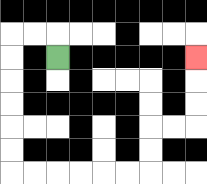{'start': '[2, 2]', 'end': '[8, 2]', 'path_directions': 'U,L,L,D,D,D,D,D,D,R,R,R,R,R,R,U,U,R,R,U,U,U', 'path_coordinates': '[[2, 2], [2, 1], [1, 1], [0, 1], [0, 2], [0, 3], [0, 4], [0, 5], [0, 6], [0, 7], [1, 7], [2, 7], [3, 7], [4, 7], [5, 7], [6, 7], [6, 6], [6, 5], [7, 5], [8, 5], [8, 4], [8, 3], [8, 2]]'}